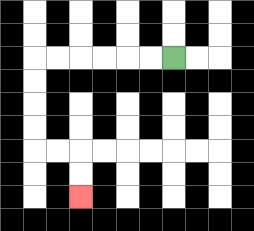{'start': '[7, 2]', 'end': '[3, 8]', 'path_directions': 'L,L,L,L,L,L,D,D,D,D,R,R,D,D', 'path_coordinates': '[[7, 2], [6, 2], [5, 2], [4, 2], [3, 2], [2, 2], [1, 2], [1, 3], [1, 4], [1, 5], [1, 6], [2, 6], [3, 6], [3, 7], [3, 8]]'}